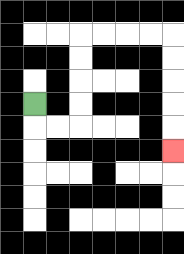{'start': '[1, 4]', 'end': '[7, 6]', 'path_directions': 'D,R,R,U,U,U,U,R,R,R,R,D,D,D,D,D', 'path_coordinates': '[[1, 4], [1, 5], [2, 5], [3, 5], [3, 4], [3, 3], [3, 2], [3, 1], [4, 1], [5, 1], [6, 1], [7, 1], [7, 2], [7, 3], [7, 4], [7, 5], [7, 6]]'}